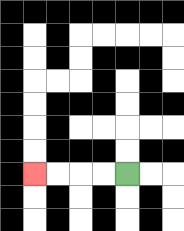{'start': '[5, 7]', 'end': '[1, 7]', 'path_directions': 'L,L,L,L', 'path_coordinates': '[[5, 7], [4, 7], [3, 7], [2, 7], [1, 7]]'}